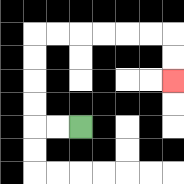{'start': '[3, 5]', 'end': '[7, 3]', 'path_directions': 'L,L,U,U,U,U,R,R,R,R,R,R,D,D', 'path_coordinates': '[[3, 5], [2, 5], [1, 5], [1, 4], [1, 3], [1, 2], [1, 1], [2, 1], [3, 1], [4, 1], [5, 1], [6, 1], [7, 1], [7, 2], [7, 3]]'}